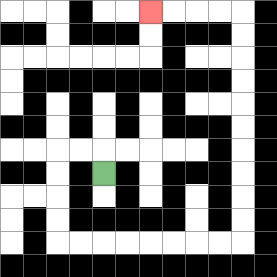{'start': '[4, 7]', 'end': '[6, 0]', 'path_directions': 'U,L,L,D,D,D,D,R,R,R,R,R,R,R,R,U,U,U,U,U,U,U,U,U,U,L,L,L,L', 'path_coordinates': '[[4, 7], [4, 6], [3, 6], [2, 6], [2, 7], [2, 8], [2, 9], [2, 10], [3, 10], [4, 10], [5, 10], [6, 10], [7, 10], [8, 10], [9, 10], [10, 10], [10, 9], [10, 8], [10, 7], [10, 6], [10, 5], [10, 4], [10, 3], [10, 2], [10, 1], [10, 0], [9, 0], [8, 0], [7, 0], [6, 0]]'}